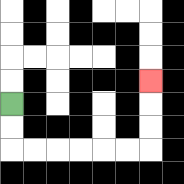{'start': '[0, 4]', 'end': '[6, 3]', 'path_directions': 'D,D,R,R,R,R,R,R,U,U,U', 'path_coordinates': '[[0, 4], [0, 5], [0, 6], [1, 6], [2, 6], [3, 6], [4, 6], [5, 6], [6, 6], [6, 5], [6, 4], [6, 3]]'}